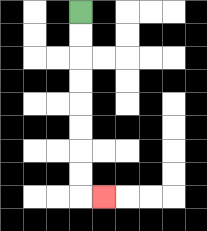{'start': '[3, 0]', 'end': '[4, 8]', 'path_directions': 'D,D,D,D,D,D,D,D,R', 'path_coordinates': '[[3, 0], [3, 1], [3, 2], [3, 3], [3, 4], [3, 5], [3, 6], [3, 7], [3, 8], [4, 8]]'}